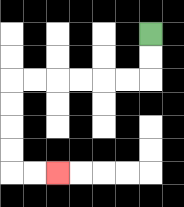{'start': '[6, 1]', 'end': '[2, 7]', 'path_directions': 'D,D,L,L,L,L,L,L,D,D,D,D,R,R', 'path_coordinates': '[[6, 1], [6, 2], [6, 3], [5, 3], [4, 3], [3, 3], [2, 3], [1, 3], [0, 3], [0, 4], [0, 5], [0, 6], [0, 7], [1, 7], [2, 7]]'}